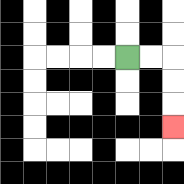{'start': '[5, 2]', 'end': '[7, 5]', 'path_directions': 'R,R,D,D,D', 'path_coordinates': '[[5, 2], [6, 2], [7, 2], [7, 3], [7, 4], [7, 5]]'}